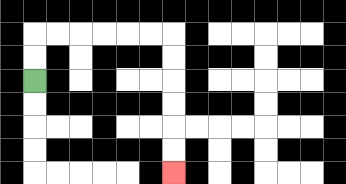{'start': '[1, 3]', 'end': '[7, 7]', 'path_directions': 'U,U,R,R,R,R,R,R,D,D,D,D,D,D', 'path_coordinates': '[[1, 3], [1, 2], [1, 1], [2, 1], [3, 1], [4, 1], [5, 1], [6, 1], [7, 1], [7, 2], [7, 3], [7, 4], [7, 5], [7, 6], [7, 7]]'}